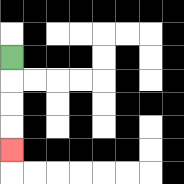{'start': '[0, 2]', 'end': '[0, 6]', 'path_directions': 'D,D,D,D', 'path_coordinates': '[[0, 2], [0, 3], [0, 4], [0, 5], [0, 6]]'}